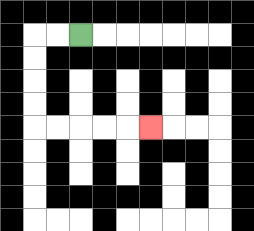{'start': '[3, 1]', 'end': '[6, 5]', 'path_directions': 'L,L,D,D,D,D,R,R,R,R,R', 'path_coordinates': '[[3, 1], [2, 1], [1, 1], [1, 2], [1, 3], [1, 4], [1, 5], [2, 5], [3, 5], [4, 5], [5, 5], [6, 5]]'}